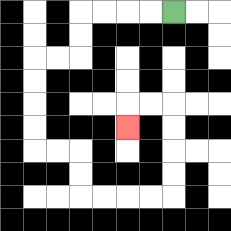{'start': '[7, 0]', 'end': '[5, 5]', 'path_directions': 'L,L,L,L,D,D,L,L,D,D,D,D,R,R,D,D,R,R,R,R,U,U,U,U,L,L,D', 'path_coordinates': '[[7, 0], [6, 0], [5, 0], [4, 0], [3, 0], [3, 1], [3, 2], [2, 2], [1, 2], [1, 3], [1, 4], [1, 5], [1, 6], [2, 6], [3, 6], [3, 7], [3, 8], [4, 8], [5, 8], [6, 8], [7, 8], [7, 7], [7, 6], [7, 5], [7, 4], [6, 4], [5, 4], [5, 5]]'}